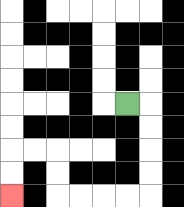{'start': '[5, 4]', 'end': '[0, 8]', 'path_directions': 'R,D,D,D,D,L,L,L,L,U,U,L,L,D,D', 'path_coordinates': '[[5, 4], [6, 4], [6, 5], [6, 6], [6, 7], [6, 8], [5, 8], [4, 8], [3, 8], [2, 8], [2, 7], [2, 6], [1, 6], [0, 6], [0, 7], [0, 8]]'}